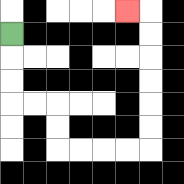{'start': '[0, 1]', 'end': '[5, 0]', 'path_directions': 'D,D,D,R,R,D,D,R,R,R,R,U,U,U,U,U,U,L', 'path_coordinates': '[[0, 1], [0, 2], [0, 3], [0, 4], [1, 4], [2, 4], [2, 5], [2, 6], [3, 6], [4, 6], [5, 6], [6, 6], [6, 5], [6, 4], [6, 3], [6, 2], [6, 1], [6, 0], [5, 0]]'}